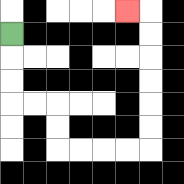{'start': '[0, 1]', 'end': '[5, 0]', 'path_directions': 'D,D,D,R,R,D,D,R,R,R,R,U,U,U,U,U,U,L', 'path_coordinates': '[[0, 1], [0, 2], [0, 3], [0, 4], [1, 4], [2, 4], [2, 5], [2, 6], [3, 6], [4, 6], [5, 6], [6, 6], [6, 5], [6, 4], [6, 3], [6, 2], [6, 1], [6, 0], [5, 0]]'}